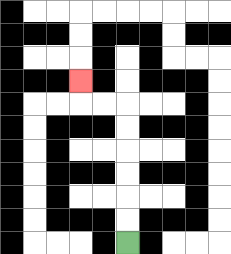{'start': '[5, 10]', 'end': '[3, 3]', 'path_directions': 'U,U,U,U,U,U,L,L,U', 'path_coordinates': '[[5, 10], [5, 9], [5, 8], [5, 7], [5, 6], [5, 5], [5, 4], [4, 4], [3, 4], [3, 3]]'}